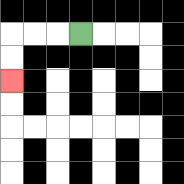{'start': '[3, 1]', 'end': '[0, 3]', 'path_directions': 'L,L,L,D,D', 'path_coordinates': '[[3, 1], [2, 1], [1, 1], [0, 1], [0, 2], [0, 3]]'}